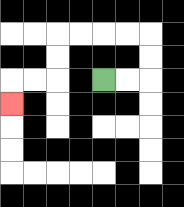{'start': '[4, 3]', 'end': '[0, 4]', 'path_directions': 'R,R,U,U,L,L,L,L,D,D,L,L,D', 'path_coordinates': '[[4, 3], [5, 3], [6, 3], [6, 2], [6, 1], [5, 1], [4, 1], [3, 1], [2, 1], [2, 2], [2, 3], [1, 3], [0, 3], [0, 4]]'}